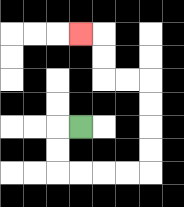{'start': '[3, 5]', 'end': '[3, 1]', 'path_directions': 'L,D,D,R,R,R,R,U,U,U,U,L,L,U,U,L', 'path_coordinates': '[[3, 5], [2, 5], [2, 6], [2, 7], [3, 7], [4, 7], [5, 7], [6, 7], [6, 6], [6, 5], [6, 4], [6, 3], [5, 3], [4, 3], [4, 2], [4, 1], [3, 1]]'}